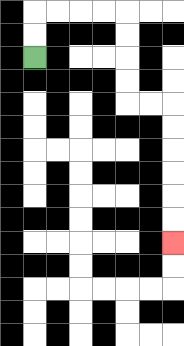{'start': '[1, 2]', 'end': '[7, 10]', 'path_directions': 'U,U,R,R,R,R,D,D,D,D,R,R,D,D,D,D,D,D', 'path_coordinates': '[[1, 2], [1, 1], [1, 0], [2, 0], [3, 0], [4, 0], [5, 0], [5, 1], [5, 2], [5, 3], [5, 4], [6, 4], [7, 4], [7, 5], [7, 6], [7, 7], [7, 8], [7, 9], [7, 10]]'}